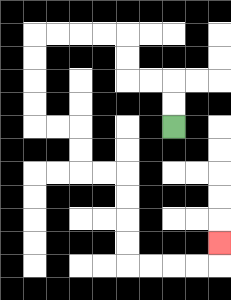{'start': '[7, 5]', 'end': '[9, 10]', 'path_directions': 'U,U,L,L,U,U,L,L,L,L,D,D,D,D,R,R,D,D,R,R,D,D,D,D,R,R,R,R,U', 'path_coordinates': '[[7, 5], [7, 4], [7, 3], [6, 3], [5, 3], [5, 2], [5, 1], [4, 1], [3, 1], [2, 1], [1, 1], [1, 2], [1, 3], [1, 4], [1, 5], [2, 5], [3, 5], [3, 6], [3, 7], [4, 7], [5, 7], [5, 8], [5, 9], [5, 10], [5, 11], [6, 11], [7, 11], [8, 11], [9, 11], [9, 10]]'}